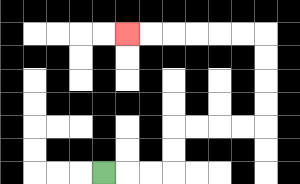{'start': '[4, 7]', 'end': '[5, 1]', 'path_directions': 'R,R,R,U,U,R,R,R,R,U,U,U,U,L,L,L,L,L,L', 'path_coordinates': '[[4, 7], [5, 7], [6, 7], [7, 7], [7, 6], [7, 5], [8, 5], [9, 5], [10, 5], [11, 5], [11, 4], [11, 3], [11, 2], [11, 1], [10, 1], [9, 1], [8, 1], [7, 1], [6, 1], [5, 1]]'}